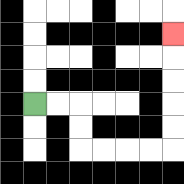{'start': '[1, 4]', 'end': '[7, 1]', 'path_directions': 'R,R,D,D,R,R,R,R,U,U,U,U,U', 'path_coordinates': '[[1, 4], [2, 4], [3, 4], [3, 5], [3, 6], [4, 6], [5, 6], [6, 6], [7, 6], [7, 5], [7, 4], [7, 3], [7, 2], [7, 1]]'}